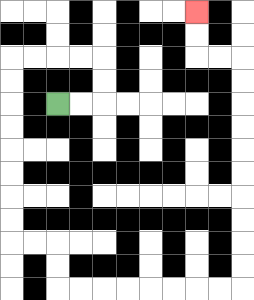{'start': '[2, 4]', 'end': '[8, 0]', 'path_directions': 'R,R,U,U,L,L,L,L,D,D,D,D,D,D,D,D,R,R,D,D,R,R,R,R,R,R,R,R,U,U,U,U,U,U,U,U,U,U,L,L,U,U', 'path_coordinates': '[[2, 4], [3, 4], [4, 4], [4, 3], [4, 2], [3, 2], [2, 2], [1, 2], [0, 2], [0, 3], [0, 4], [0, 5], [0, 6], [0, 7], [0, 8], [0, 9], [0, 10], [1, 10], [2, 10], [2, 11], [2, 12], [3, 12], [4, 12], [5, 12], [6, 12], [7, 12], [8, 12], [9, 12], [10, 12], [10, 11], [10, 10], [10, 9], [10, 8], [10, 7], [10, 6], [10, 5], [10, 4], [10, 3], [10, 2], [9, 2], [8, 2], [8, 1], [8, 0]]'}